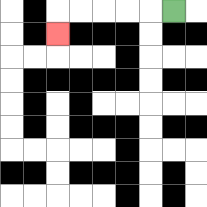{'start': '[7, 0]', 'end': '[2, 1]', 'path_directions': 'L,L,L,L,L,D', 'path_coordinates': '[[7, 0], [6, 0], [5, 0], [4, 0], [3, 0], [2, 0], [2, 1]]'}